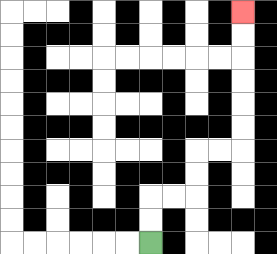{'start': '[6, 10]', 'end': '[10, 0]', 'path_directions': 'U,U,R,R,U,U,R,R,U,U,U,U,U,U', 'path_coordinates': '[[6, 10], [6, 9], [6, 8], [7, 8], [8, 8], [8, 7], [8, 6], [9, 6], [10, 6], [10, 5], [10, 4], [10, 3], [10, 2], [10, 1], [10, 0]]'}